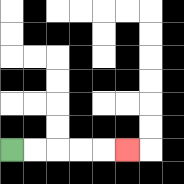{'start': '[0, 6]', 'end': '[5, 6]', 'path_directions': 'R,R,R,R,R', 'path_coordinates': '[[0, 6], [1, 6], [2, 6], [3, 6], [4, 6], [5, 6]]'}